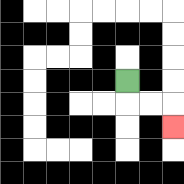{'start': '[5, 3]', 'end': '[7, 5]', 'path_directions': 'D,R,R,D', 'path_coordinates': '[[5, 3], [5, 4], [6, 4], [7, 4], [7, 5]]'}